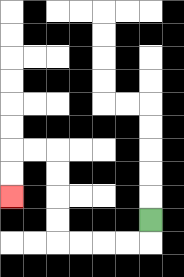{'start': '[6, 9]', 'end': '[0, 8]', 'path_directions': 'D,L,L,L,L,U,U,U,U,L,L,D,D', 'path_coordinates': '[[6, 9], [6, 10], [5, 10], [4, 10], [3, 10], [2, 10], [2, 9], [2, 8], [2, 7], [2, 6], [1, 6], [0, 6], [0, 7], [0, 8]]'}